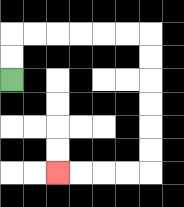{'start': '[0, 3]', 'end': '[2, 7]', 'path_directions': 'U,U,R,R,R,R,R,R,D,D,D,D,D,D,L,L,L,L', 'path_coordinates': '[[0, 3], [0, 2], [0, 1], [1, 1], [2, 1], [3, 1], [4, 1], [5, 1], [6, 1], [6, 2], [6, 3], [6, 4], [6, 5], [6, 6], [6, 7], [5, 7], [4, 7], [3, 7], [2, 7]]'}